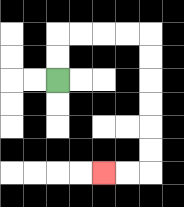{'start': '[2, 3]', 'end': '[4, 7]', 'path_directions': 'U,U,R,R,R,R,D,D,D,D,D,D,L,L', 'path_coordinates': '[[2, 3], [2, 2], [2, 1], [3, 1], [4, 1], [5, 1], [6, 1], [6, 2], [6, 3], [6, 4], [6, 5], [6, 6], [6, 7], [5, 7], [4, 7]]'}